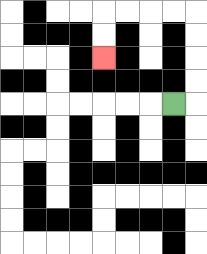{'start': '[7, 4]', 'end': '[4, 2]', 'path_directions': 'R,U,U,U,U,L,L,L,L,D,D', 'path_coordinates': '[[7, 4], [8, 4], [8, 3], [8, 2], [8, 1], [8, 0], [7, 0], [6, 0], [5, 0], [4, 0], [4, 1], [4, 2]]'}